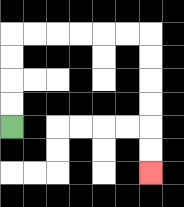{'start': '[0, 5]', 'end': '[6, 7]', 'path_directions': 'U,U,U,U,R,R,R,R,R,R,D,D,D,D,D,D', 'path_coordinates': '[[0, 5], [0, 4], [0, 3], [0, 2], [0, 1], [1, 1], [2, 1], [3, 1], [4, 1], [5, 1], [6, 1], [6, 2], [6, 3], [6, 4], [6, 5], [6, 6], [6, 7]]'}